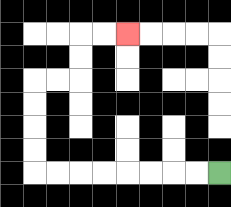{'start': '[9, 7]', 'end': '[5, 1]', 'path_directions': 'L,L,L,L,L,L,L,L,U,U,U,U,R,R,U,U,R,R', 'path_coordinates': '[[9, 7], [8, 7], [7, 7], [6, 7], [5, 7], [4, 7], [3, 7], [2, 7], [1, 7], [1, 6], [1, 5], [1, 4], [1, 3], [2, 3], [3, 3], [3, 2], [3, 1], [4, 1], [5, 1]]'}